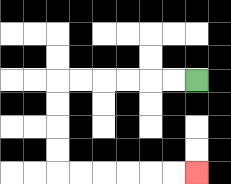{'start': '[8, 3]', 'end': '[8, 7]', 'path_directions': 'L,L,L,L,L,L,D,D,D,D,R,R,R,R,R,R', 'path_coordinates': '[[8, 3], [7, 3], [6, 3], [5, 3], [4, 3], [3, 3], [2, 3], [2, 4], [2, 5], [2, 6], [2, 7], [3, 7], [4, 7], [5, 7], [6, 7], [7, 7], [8, 7]]'}